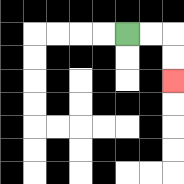{'start': '[5, 1]', 'end': '[7, 3]', 'path_directions': 'R,R,D,D', 'path_coordinates': '[[5, 1], [6, 1], [7, 1], [7, 2], [7, 3]]'}